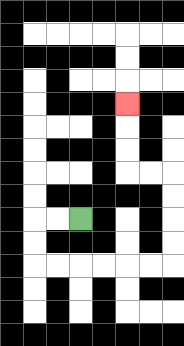{'start': '[3, 9]', 'end': '[5, 4]', 'path_directions': 'L,L,D,D,R,R,R,R,R,R,U,U,U,U,L,L,U,U,U', 'path_coordinates': '[[3, 9], [2, 9], [1, 9], [1, 10], [1, 11], [2, 11], [3, 11], [4, 11], [5, 11], [6, 11], [7, 11], [7, 10], [7, 9], [7, 8], [7, 7], [6, 7], [5, 7], [5, 6], [5, 5], [5, 4]]'}